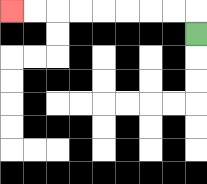{'start': '[8, 1]', 'end': '[0, 0]', 'path_directions': 'U,L,L,L,L,L,L,L,L', 'path_coordinates': '[[8, 1], [8, 0], [7, 0], [6, 0], [5, 0], [4, 0], [3, 0], [2, 0], [1, 0], [0, 0]]'}